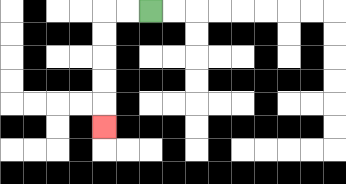{'start': '[6, 0]', 'end': '[4, 5]', 'path_directions': 'L,L,D,D,D,D,D', 'path_coordinates': '[[6, 0], [5, 0], [4, 0], [4, 1], [4, 2], [4, 3], [4, 4], [4, 5]]'}